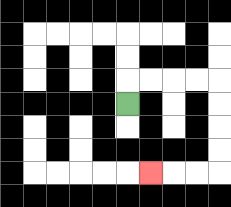{'start': '[5, 4]', 'end': '[6, 7]', 'path_directions': 'U,R,R,R,R,D,D,D,D,L,L,L', 'path_coordinates': '[[5, 4], [5, 3], [6, 3], [7, 3], [8, 3], [9, 3], [9, 4], [9, 5], [9, 6], [9, 7], [8, 7], [7, 7], [6, 7]]'}